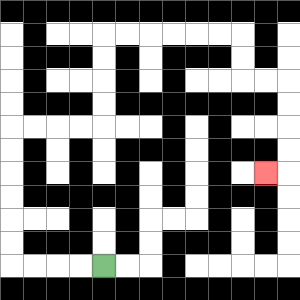{'start': '[4, 11]', 'end': '[11, 7]', 'path_directions': 'L,L,L,L,U,U,U,U,U,U,R,R,R,R,U,U,U,U,R,R,R,R,R,R,D,D,R,R,D,D,D,D,L', 'path_coordinates': '[[4, 11], [3, 11], [2, 11], [1, 11], [0, 11], [0, 10], [0, 9], [0, 8], [0, 7], [0, 6], [0, 5], [1, 5], [2, 5], [3, 5], [4, 5], [4, 4], [4, 3], [4, 2], [4, 1], [5, 1], [6, 1], [7, 1], [8, 1], [9, 1], [10, 1], [10, 2], [10, 3], [11, 3], [12, 3], [12, 4], [12, 5], [12, 6], [12, 7], [11, 7]]'}